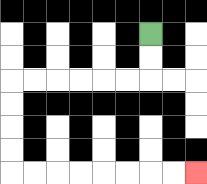{'start': '[6, 1]', 'end': '[8, 7]', 'path_directions': 'D,D,L,L,L,L,L,L,D,D,D,D,R,R,R,R,R,R,R,R', 'path_coordinates': '[[6, 1], [6, 2], [6, 3], [5, 3], [4, 3], [3, 3], [2, 3], [1, 3], [0, 3], [0, 4], [0, 5], [0, 6], [0, 7], [1, 7], [2, 7], [3, 7], [4, 7], [5, 7], [6, 7], [7, 7], [8, 7]]'}